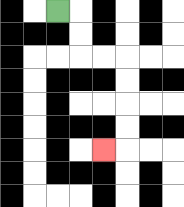{'start': '[2, 0]', 'end': '[4, 6]', 'path_directions': 'R,D,D,R,R,D,D,D,D,L', 'path_coordinates': '[[2, 0], [3, 0], [3, 1], [3, 2], [4, 2], [5, 2], [5, 3], [5, 4], [5, 5], [5, 6], [4, 6]]'}